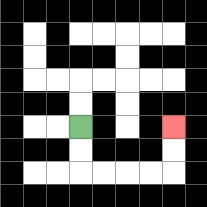{'start': '[3, 5]', 'end': '[7, 5]', 'path_directions': 'D,D,R,R,R,R,U,U', 'path_coordinates': '[[3, 5], [3, 6], [3, 7], [4, 7], [5, 7], [6, 7], [7, 7], [7, 6], [7, 5]]'}